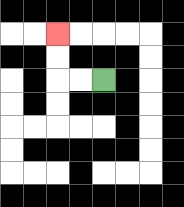{'start': '[4, 3]', 'end': '[2, 1]', 'path_directions': 'L,L,U,U', 'path_coordinates': '[[4, 3], [3, 3], [2, 3], [2, 2], [2, 1]]'}